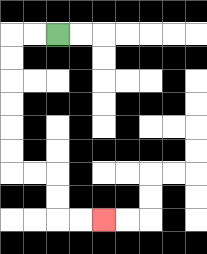{'start': '[2, 1]', 'end': '[4, 9]', 'path_directions': 'L,L,D,D,D,D,D,D,R,R,D,D,R,R', 'path_coordinates': '[[2, 1], [1, 1], [0, 1], [0, 2], [0, 3], [0, 4], [0, 5], [0, 6], [0, 7], [1, 7], [2, 7], [2, 8], [2, 9], [3, 9], [4, 9]]'}